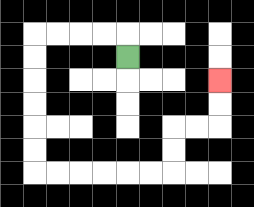{'start': '[5, 2]', 'end': '[9, 3]', 'path_directions': 'U,L,L,L,L,D,D,D,D,D,D,R,R,R,R,R,R,U,U,R,R,U,U', 'path_coordinates': '[[5, 2], [5, 1], [4, 1], [3, 1], [2, 1], [1, 1], [1, 2], [1, 3], [1, 4], [1, 5], [1, 6], [1, 7], [2, 7], [3, 7], [4, 7], [5, 7], [6, 7], [7, 7], [7, 6], [7, 5], [8, 5], [9, 5], [9, 4], [9, 3]]'}